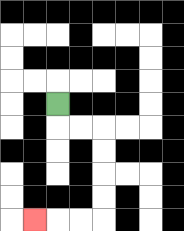{'start': '[2, 4]', 'end': '[1, 9]', 'path_directions': 'D,R,R,D,D,D,D,L,L,L', 'path_coordinates': '[[2, 4], [2, 5], [3, 5], [4, 5], [4, 6], [4, 7], [4, 8], [4, 9], [3, 9], [2, 9], [1, 9]]'}